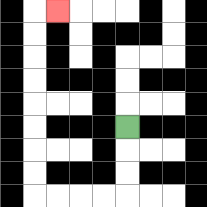{'start': '[5, 5]', 'end': '[2, 0]', 'path_directions': 'D,D,D,L,L,L,L,U,U,U,U,U,U,U,U,R', 'path_coordinates': '[[5, 5], [5, 6], [5, 7], [5, 8], [4, 8], [3, 8], [2, 8], [1, 8], [1, 7], [1, 6], [1, 5], [1, 4], [1, 3], [1, 2], [1, 1], [1, 0], [2, 0]]'}